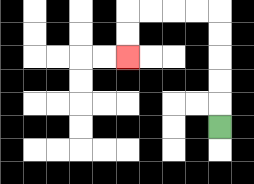{'start': '[9, 5]', 'end': '[5, 2]', 'path_directions': 'U,U,U,U,U,L,L,L,L,D,D', 'path_coordinates': '[[9, 5], [9, 4], [9, 3], [9, 2], [9, 1], [9, 0], [8, 0], [7, 0], [6, 0], [5, 0], [5, 1], [5, 2]]'}